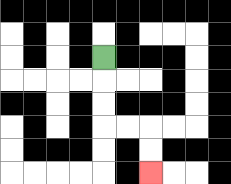{'start': '[4, 2]', 'end': '[6, 7]', 'path_directions': 'D,D,D,R,R,D,D', 'path_coordinates': '[[4, 2], [4, 3], [4, 4], [4, 5], [5, 5], [6, 5], [6, 6], [6, 7]]'}